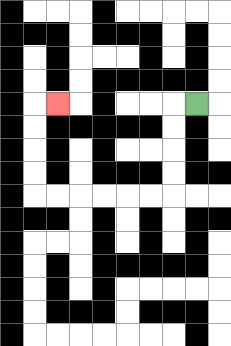{'start': '[8, 4]', 'end': '[2, 4]', 'path_directions': 'L,D,D,D,D,L,L,L,L,L,L,U,U,U,U,R', 'path_coordinates': '[[8, 4], [7, 4], [7, 5], [7, 6], [7, 7], [7, 8], [6, 8], [5, 8], [4, 8], [3, 8], [2, 8], [1, 8], [1, 7], [1, 6], [1, 5], [1, 4], [2, 4]]'}